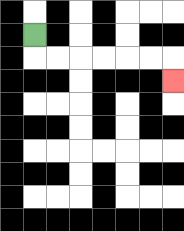{'start': '[1, 1]', 'end': '[7, 3]', 'path_directions': 'D,R,R,R,R,R,R,D', 'path_coordinates': '[[1, 1], [1, 2], [2, 2], [3, 2], [4, 2], [5, 2], [6, 2], [7, 2], [7, 3]]'}